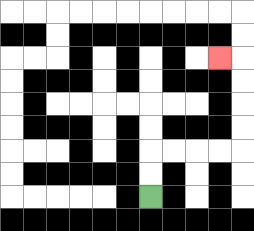{'start': '[6, 8]', 'end': '[9, 2]', 'path_directions': 'U,U,R,R,R,R,U,U,U,U,L', 'path_coordinates': '[[6, 8], [6, 7], [6, 6], [7, 6], [8, 6], [9, 6], [10, 6], [10, 5], [10, 4], [10, 3], [10, 2], [9, 2]]'}